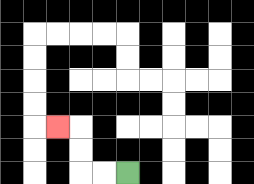{'start': '[5, 7]', 'end': '[2, 5]', 'path_directions': 'L,L,U,U,L', 'path_coordinates': '[[5, 7], [4, 7], [3, 7], [3, 6], [3, 5], [2, 5]]'}